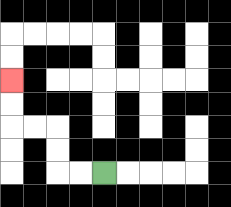{'start': '[4, 7]', 'end': '[0, 3]', 'path_directions': 'L,L,U,U,L,L,U,U', 'path_coordinates': '[[4, 7], [3, 7], [2, 7], [2, 6], [2, 5], [1, 5], [0, 5], [0, 4], [0, 3]]'}